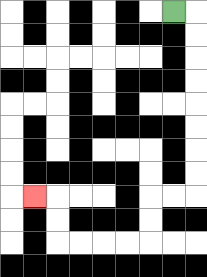{'start': '[7, 0]', 'end': '[1, 8]', 'path_directions': 'R,D,D,D,D,D,D,D,D,L,L,D,D,L,L,L,L,U,U,L', 'path_coordinates': '[[7, 0], [8, 0], [8, 1], [8, 2], [8, 3], [8, 4], [8, 5], [8, 6], [8, 7], [8, 8], [7, 8], [6, 8], [6, 9], [6, 10], [5, 10], [4, 10], [3, 10], [2, 10], [2, 9], [2, 8], [1, 8]]'}